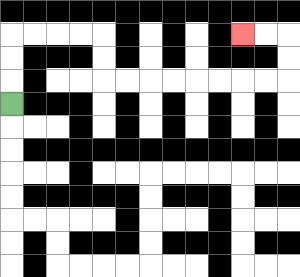{'start': '[0, 4]', 'end': '[10, 1]', 'path_directions': 'U,U,U,R,R,R,R,D,D,R,R,R,R,R,R,R,R,U,U,L,L', 'path_coordinates': '[[0, 4], [0, 3], [0, 2], [0, 1], [1, 1], [2, 1], [3, 1], [4, 1], [4, 2], [4, 3], [5, 3], [6, 3], [7, 3], [8, 3], [9, 3], [10, 3], [11, 3], [12, 3], [12, 2], [12, 1], [11, 1], [10, 1]]'}